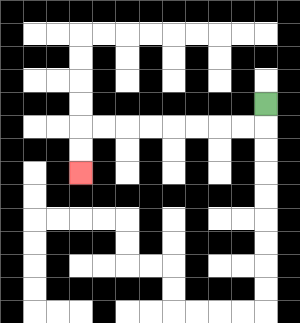{'start': '[11, 4]', 'end': '[3, 7]', 'path_directions': 'D,L,L,L,L,L,L,L,L,D,D', 'path_coordinates': '[[11, 4], [11, 5], [10, 5], [9, 5], [8, 5], [7, 5], [6, 5], [5, 5], [4, 5], [3, 5], [3, 6], [3, 7]]'}